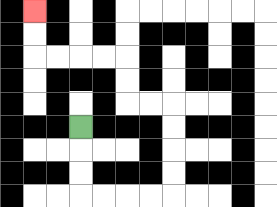{'start': '[3, 5]', 'end': '[1, 0]', 'path_directions': 'D,D,D,R,R,R,R,U,U,U,U,L,L,U,U,L,L,L,L,U,U', 'path_coordinates': '[[3, 5], [3, 6], [3, 7], [3, 8], [4, 8], [5, 8], [6, 8], [7, 8], [7, 7], [7, 6], [7, 5], [7, 4], [6, 4], [5, 4], [5, 3], [5, 2], [4, 2], [3, 2], [2, 2], [1, 2], [1, 1], [1, 0]]'}